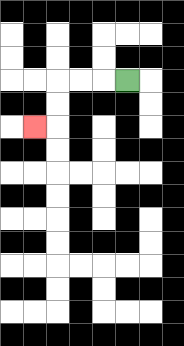{'start': '[5, 3]', 'end': '[1, 5]', 'path_directions': 'L,L,L,D,D,L', 'path_coordinates': '[[5, 3], [4, 3], [3, 3], [2, 3], [2, 4], [2, 5], [1, 5]]'}